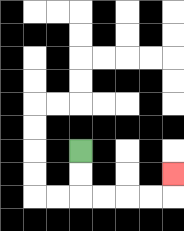{'start': '[3, 6]', 'end': '[7, 7]', 'path_directions': 'D,D,R,R,R,R,U', 'path_coordinates': '[[3, 6], [3, 7], [3, 8], [4, 8], [5, 8], [6, 8], [7, 8], [7, 7]]'}